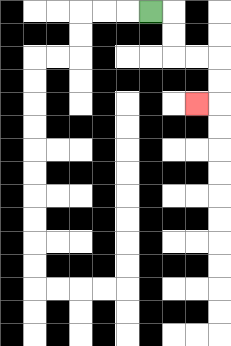{'start': '[6, 0]', 'end': '[8, 4]', 'path_directions': 'R,D,D,R,R,D,D,L', 'path_coordinates': '[[6, 0], [7, 0], [7, 1], [7, 2], [8, 2], [9, 2], [9, 3], [9, 4], [8, 4]]'}